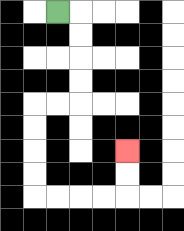{'start': '[2, 0]', 'end': '[5, 6]', 'path_directions': 'R,D,D,D,D,L,L,D,D,D,D,R,R,R,R,U,U', 'path_coordinates': '[[2, 0], [3, 0], [3, 1], [3, 2], [3, 3], [3, 4], [2, 4], [1, 4], [1, 5], [1, 6], [1, 7], [1, 8], [2, 8], [3, 8], [4, 8], [5, 8], [5, 7], [5, 6]]'}